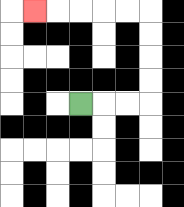{'start': '[3, 4]', 'end': '[1, 0]', 'path_directions': 'R,R,R,U,U,U,U,L,L,L,L,L', 'path_coordinates': '[[3, 4], [4, 4], [5, 4], [6, 4], [6, 3], [6, 2], [6, 1], [6, 0], [5, 0], [4, 0], [3, 0], [2, 0], [1, 0]]'}